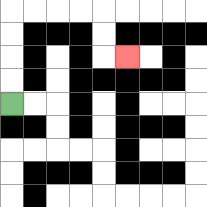{'start': '[0, 4]', 'end': '[5, 2]', 'path_directions': 'U,U,U,U,R,R,R,R,D,D,R', 'path_coordinates': '[[0, 4], [0, 3], [0, 2], [0, 1], [0, 0], [1, 0], [2, 0], [3, 0], [4, 0], [4, 1], [4, 2], [5, 2]]'}